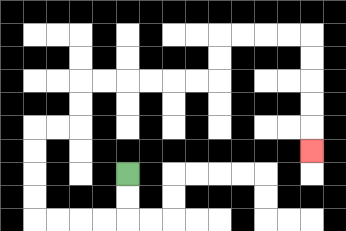{'start': '[5, 7]', 'end': '[13, 6]', 'path_directions': 'D,D,L,L,L,L,U,U,U,U,R,R,U,U,R,R,R,R,R,R,U,U,R,R,R,R,D,D,D,D,D', 'path_coordinates': '[[5, 7], [5, 8], [5, 9], [4, 9], [3, 9], [2, 9], [1, 9], [1, 8], [1, 7], [1, 6], [1, 5], [2, 5], [3, 5], [3, 4], [3, 3], [4, 3], [5, 3], [6, 3], [7, 3], [8, 3], [9, 3], [9, 2], [9, 1], [10, 1], [11, 1], [12, 1], [13, 1], [13, 2], [13, 3], [13, 4], [13, 5], [13, 6]]'}